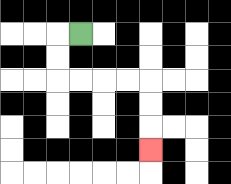{'start': '[3, 1]', 'end': '[6, 6]', 'path_directions': 'L,D,D,R,R,R,R,D,D,D', 'path_coordinates': '[[3, 1], [2, 1], [2, 2], [2, 3], [3, 3], [4, 3], [5, 3], [6, 3], [6, 4], [6, 5], [6, 6]]'}